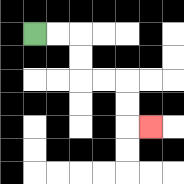{'start': '[1, 1]', 'end': '[6, 5]', 'path_directions': 'R,R,D,D,R,R,D,D,R', 'path_coordinates': '[[1, 1], [2, 1], [3, 1], [3, 2], [3, 3], [4, 3], [5, 3], [5, 4], [5, 5], [6, 5]]'}